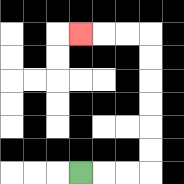{'start': '[3, 7]', 'end': '[3, 1]', 'path_directions': 'R,R,R,U,U,U,U,U,U,L,L,L', 'path_coordinates': '[[3, 7], [4, 7], [5, 7], [6, 7], [6, 6], [6, 5], [6, 4], [6, 3], [6, 2], [6, 1], [5, 1], [4, 1], [3, 1]]'}